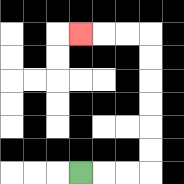{'start': '[3, 7]', 'end': '[3, 1]', 'path_directions': 'R,R,R,U,U,U,U,U,U,L,L,L', 'path_coordinates': '[[3, 7], [4, 7], [5, 7], [6, 7], [6, 6], [6, 5], [6, 4], [6, 3], [6, 2], [6, 1], [5, 1], [4, 1], [3, 1]]'}